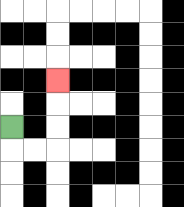{'start': '[0, 5]', 'end': '[2, 3]', 'path_directions': 'D,R,R,U,U,U', 'path_coordinates': '[[0, 5], [0, 6], [1, 6], [2, 6], [2, 5], [2, 4], [2, 3]]'}